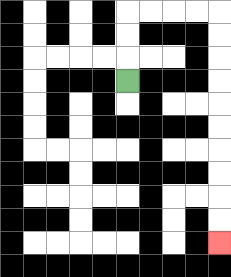{'start': '[5, 3]', 'end': '[9, 10]', 'path_directions': 'U,U,U,R,R,R,R,D,D,D,D,D,D,D,D,D,D', 'path_coordinates': '[[5, 3], [5, 2], [5, 1], [5, 0], [6, 0], [7, 0], [8, 0], [9, 0], [9, 1], [9, 2], [9, 3], [9, 4], [9, 5], [9, 6], [9, 7], [9, 8], [9, 9], [9, 10]]'}